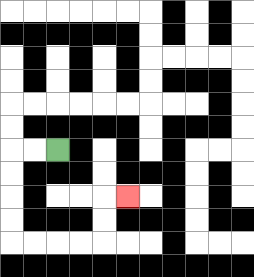{'start': '[2, 6]', 'end': '[5, 8]', 'path_directions': 'L,L,D,D,D,D,R,R,R,R,U,U,R', 'path_coordinates': '[[2, 6], [1, 6], [0, 6], [0, 7], [0, 8], [0, 9], [0, 10], [1, 10], [2, 10], [3, 10], [4, 10], [4, 9], [4, 8], [5, 8]]'}